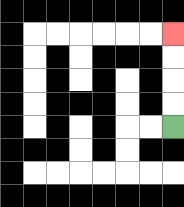{'start': '[7, 5]', 'end': '[7, 1]', 'path_directions': 'U,U,U,U', 'path_coordinates': '[[7, 5], [7, 4], [7, 3], [7, 2], [7, 1]]'}